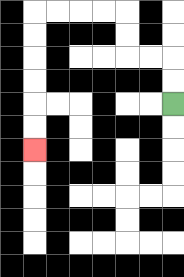{'start': '[7, 4]', 'end': '[1, 6]', 'path_directions': 'U,U,L,L,U,U,L,L,L,L,D,D,D,D,D,D', 'path_coordinates': '[[7, 4], [7, 3], [7, 2], [6, 2], [5, 2], [5, 1], [5, 0], [4, 0], [3, 0], [2, 0], [1, 0], [1, 1], [1, 2], [1, 3], [1, 4], [1, 5], [1, 6]]'}